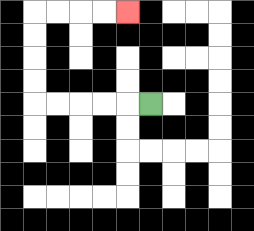{'start': '[6, 4]', 'end': '[5, 0]', 'path_directions': 'L,L,L,L,L,U,U,U,U,R,R,R,R', 'path_coordinates': '[[6, 4], [5, 4], [4, 4], [3, 4], [2, 4], [1, 4], [1, 3], [1, 2], [1, 1], [1, 0], [2, 0], [3, 0], [4, 0], [5, 0]]'}